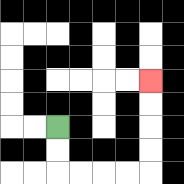{'start': '[2, 5]', 'end': '[6, 3]', 'path_directions': 'D,D,R,R,R,R,U,U,U,U', 'path_coordinates': '[[2, 5], [2, 6], [2, 7], [3, 7], [4, 7], [5, 7], [6, 7], [6, 6], [6, 5], [6, 4], [6, 3]]'}